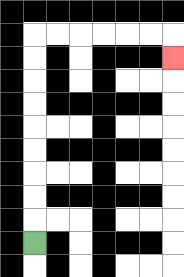{'start': '[1, 10]', 'end': '[7, 2]', 'path_directions': 'U,U,U,U,U,U,U,U,U,R,R,R,R,R,R,D', 'path_coordinates': '[[1, 10], [1, 9], [1, 8], [1, 7], [1, 6], [1, 5], [1, 4], [1, 3], [1, 2], [1, 1], [2, 1], [3, 1], [4, 1], [5, 1], [6, 1], [7, 1], [7, 2]]'}